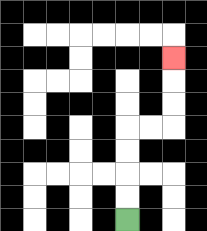{'start': '[5, 9]', 'end': '[7, 2]', 'path_directions': 'U,U,U,U,R,R,U,U,U', 'path_coordinates': '[[5, 9], [5, 8], [5, 7], [5, 6], [5, 5], [6, 5], [7, 5], [7, 4], [7, 3], [7, 2]]'}